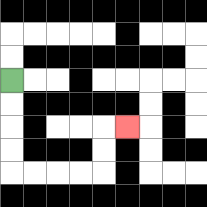{'start': '[0, 3]', 'end': '[5, 5]', 'path_directions': 'D,D,D,D,R,R,R,R,U,U,R', 'path_coordinates': '[[0, 3], [0, 4], [0, 5], [0, 6], [0, 7], [1, 7], [2, 7], [3, 7], [4, 7], [4, 6], [4, 5], [5, 5]]'}